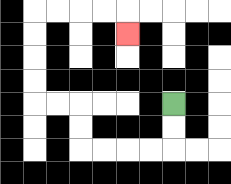{'start': '[7, 4]', 'end': '[5, 1]', 'path_directions': 'D,D,L,L,L,L,U,U,L,L,U,U,U,U,R,R,R,R,D', 'path_coordinates': '[[7, 4], [7, 5], [7, 6], [6, 6], [5, 6], [4, 6], [3, 6], [3, 5], [3, 4], [2, 4], [1, 4], [1, 3], [1, 2], [1, 1], [1, 0], [2, 0], [3, 0], [4, 0], [5, 0], [5, 1]]'}